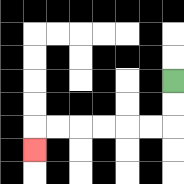{'start': '[7, 3]', 'end': '[1, 6]', 'path_directions': 'D,D,L,L,L,L,L,L,D', 'path_coordinates': '[[7, 3], [7, 4], [7, 5], [6, 5], [5, 5], [4, 5], [3, 5], [2, 5], [1, 5], [1, 6]]'}